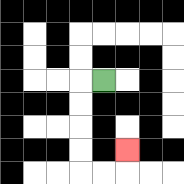{'start': '[4, 3]', 'end': '[5, 6]', 'path_directions': 'L,D,D,D,D,R,R,U', 'path_coordinates': '[[4, 3], [3, 3], [3, 4], [3, 5], [3, 6], [3, 7], [4, 7], [5, 7], [5, 6]]'}